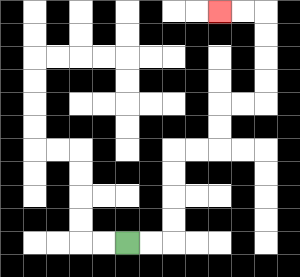{'start': '[5, 10]', 'end': '[9, 0]', 'path_directions': 'R,R,U,U,U,U,R,R,U,U,R,R,U,U,U,U,L,L', 'path_coordinates': '[[5, 10], [6, 10], [7, 10], [7, 9], [7, 8], [7, 7], [7, 6], [8, 6], [9, 6], [9, 5], [9, 4], [10, 4], [11, 4], [11, 3], [11, 2], [11, 1], [11, 0], [10, 0], [9, 0]]'}